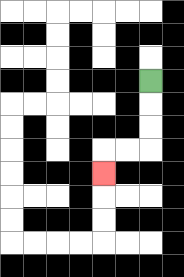{'start': '[6, 3]', 'end': '[4, 7]', 'path_directions': 'D,D,D,L,L,D', 'path_coordinates': '[[6, 3], [6, 4], [6, 5], [6, 6], [5, 6], [4, 6], [4, 7]]'}